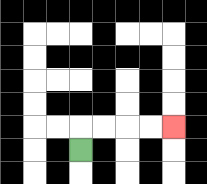{'start': '[3, 6]', 'end': '[7, 5]', 'path_directions': 'U,R,R,R,R', 'path_coordinates': '[[3, 6], [3, 5], [4, 5], [5, 5], [6, 5], [7, 5]]'}